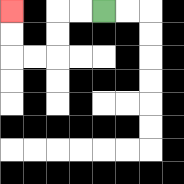{'start': '[4, 0]', 'end': '[0, 0]', 'path_directions': 'L,L,D,D,L,L,U,U', 'path_coordinates': '[[4, 0], [3, 0], [2, 0], [2, 1], [2, 2], [1, 2], [0, 2], [0, 1], [0, 0]]'}